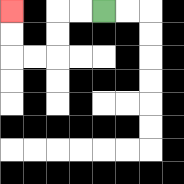{'start': '[4, 0]', 'end': '[0, 0]', 'path_directions': 'L,L,D,D,L,L,U,U', 'path_coordinates': '[[4, 0], [3, 0], [2, 0], [2, 1], [2, 2], [1, 2], [0, 2], [0, 1], [0, 0]]'}